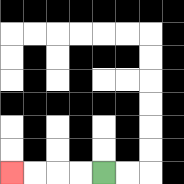{'start': '[4, 7]', 'end': '[0, 7]', 'path_directions': 'L,L,L,L', 'path_coordinates': '[[4, 7], [3, 7], [2, 7], [1, 7], [0, 7]]'}